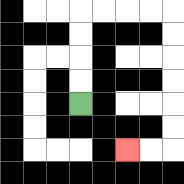{'start': '[3, 4]', 'end': '[5, 6]', 'path_directions': 'U,U,U,U,R,R,R,R,D,D,D,D,D,D,L,L', 'path_coordinates': '[[3, 4], [3, 3], [3, 2], [3, 1], [3, 0], [4, 0], [5, 0], [6, 0], [7, 0], [7, 1], [7, 2], [7, 3], [7, 4], [7, 5], [7, 6], [6, 6], [5, 6]]'}